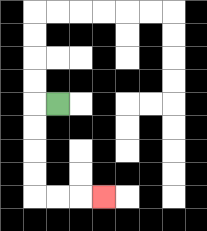{'start': '[2, 4]', 'end': '[4, 8]', 'path_directions': 'L,D,D,D,D,R,R,R', 'path_coordinates': '[[2, 4], [1, 4], [1, 5], [1, 6], [1, 7], [1, 8], [2, 8], [3, 8], [4, 8]]'}